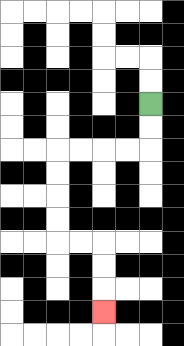{'start': '[6, 4]', 'end': '[4, 13]', 'path_directions': 'D,D,L,L,L,L,D,D,D,D,R,R,D,D,D', 'path_coordinates': '[[6, 4], [6, 5], [6, 6], [5, 6], [4, 6], [3, 6], [2, 6], [2, 7], [2, 8], [2, 9], [2, 10], [3, 10], [4, 10], [4, 11], [4, 12], [4, 13]]'}